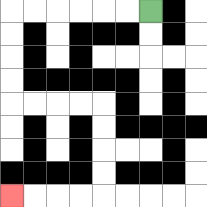{'start': '[6, 0]', 'end': '[0, 8]', 'path_directions': 'L,L,L,L,L,L,D,D,D,D,R,R,R,R,D,D,D,D,L,L,L,L', 'path_coordinates': '[[6, 0], [5, 0], [4, 0], [3, 0], [2, 0], [1, 0], [0, 0], [0, 1], [0, 2], [0, 3], [0, 4], [1, 4], [2, 4], [3, 4], [4, 4], [4, 5], [4, 6], [4, 7], [4, 8], [3, 8], [2, 8], [1, 8], [0, 8]]'}